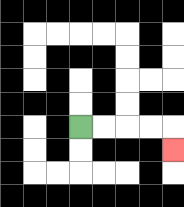{'start': '[3, 5]', 'end': '[7, 6]', 'path_directions': 'R,R,R,R,D', 'path_coordinates': '[[3, 5], [4, 5], [5, 5], [6, 5], [7, 5], [7, 6]]'}